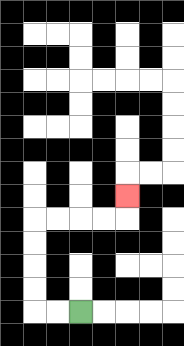{'start': '[3, 13]', 'end': '[5, 8]', 'path_directions': 'L,L,U,U,U,U,R,R,R,R,U', 'path_coordinates': '[[3, 13], [2, 13], [1, 13], [1, 12], [1, 11], [1, 10], [1, 9], [2, 9], [3, 9], [4, 9], [5, 9], [5, 8]]'}